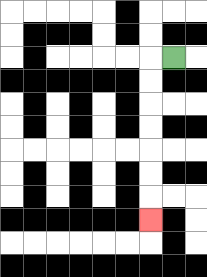{'start': '[7, 2]', 'end': '[6, 9]', 'path_directions': 'L,D,D,D,D,D,D,D', 'path_coordinates': '[[7, 2], [6, 2], [6, 3], [6, 4], [6, 5], [6, 6], [6, 7], [6, 8], [6, 9]]'}